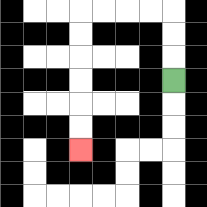{'start': '[7, 3]', 'end': '[3, 6]', 'path_directions': 'U,U,U,L,L,L,L,D,D,D,D,D,D', 'path_coordinates': '[[7, 3], [7, 2], [7, 1], [7, 0], [6, 0], [5, 0], [4, 0], [3, 0], [3, 1], [3, 2], [3, 3], [3, 4], [3, 5], [3, 6]]'}